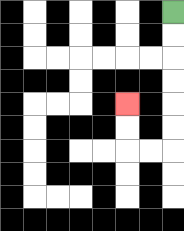{'start': '[7, 0]', 'end': '[5, 4]', 'path_directions': 'D,D,D,D,D,D,L,L,U,U', 'path_coordinates': '[[7, 0], [7, 1], [7, 2], [7, 3], [7, 4], [7, 5], [7, 6], [6, 6], [5, 6], [5, 5], [5, 4]]'}